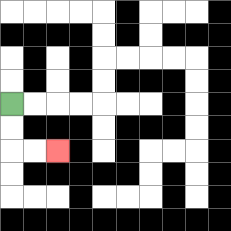{'start': '[0, 4]', 'end': '[2, 6]', 'path_directions': 'D,D,R,R', 'path_coordinates': '[[0, 4], [0, 5], [0, 6], [1, 6], [2, 6]]'}